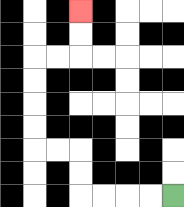{'start': '[7, 8]', 'end': '[3, 0]', 'path_directions': 'L,L,L,L,U,U,L,L,U,U,U,U,R,R,U,U', 'path_coordinates': '[[7, 8], [6, 8], [5, 8], [4, 8], [3, 8], [3, 7], [3, 6], [2, 6], [1, 6], [1, 5], [1, 4], [1, 3], [1, 2], [2, 2], [3, 2], [3, 1], [3, 0]]'}